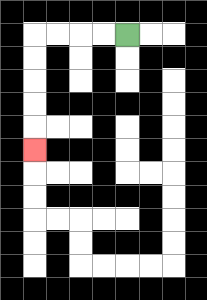{'start': '[5, 1]', 'end': '[1, 6]', 'path_directions': 'L,L,L,L,D,D,D,D,D', 'path_coordinates': '[[5, 1], [4, 1], [3, 1], [2, 1], [1, 1], [1, 2], [1, 3], [1, 4], [1, 5], [1, 6]]'}